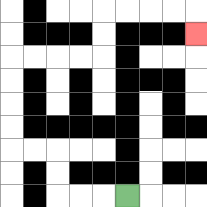{'start': '[5, 8]', 'end': '[8, 1]', 'path_directions': 'L,L,L,U,U,L,L,U,U,U,U,R,R,R,R,U,U,R,R,R,R,D', 'path_coordinates': '[[5, 8], [4, 8], [3, 8], [2, 8], [2, 7], [2, 6], [1, 6], [0, 6], [0, 5], [0, 4], [0, 3], [0, 2], [1, 2], [2, 2], [3, 2], [4, 2], [4, 1], [4, 0], [5, 0], [6, 0], [7, 0], [8, 0], [8, 1]]'}